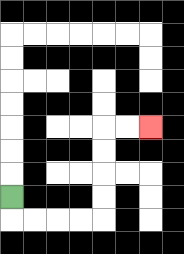{'start': '[0, 8]', 'end': '[6, 5]', 'path_directions': 'D,R,R,R,R,U,U,U,U,R,R', 'path_coordinates': '[[0, 8], [0, 9], [1, 9], [2, 9], [3, 9], [4, 9], [4, 8], [4, 7], [4, 6], [4, 5], [5, 5], [6, 5]]'}